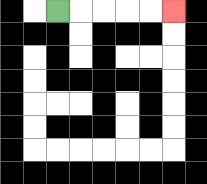{'start': '[2, 0]', 'end': '[7, 0]', 'path_directions': 'R,R,R,R,R', 'path_coordinates': '[[2, 0], [3, 0], [4, 0], [5, 0], [6, 0], [7, 0]]'}